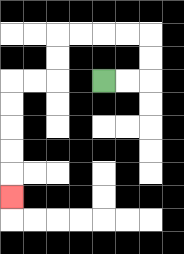{'start': '[4, 3]', 'end': '[0, 8]', 'path_directions': 'R,R,U,U,L,L,L,L,D,D,L,L,D,D,D,D,D', 'path_coordinates': '[[4, 3], [5, 3], [6, 3], [6, 2], [6, 1], [5, 1], [4, 1], [3, 1], [2, 1], [2, 2], [2, 3], [1, 3], [0, 3], [0, 4], [0, 5], [0, 6], [0, 7], [0, 8]]'}